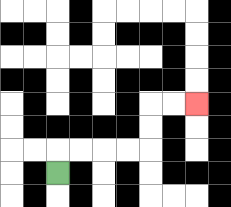{'start': '[2, 7]', 'end': '[8, 4]', 'path_directions': 'U,R,R,R,R,U,U,R,R', 'path_coordinates': '[[2, 7], [2, 6], [3, 6], [4, 6], [5, 6], [6, 6], [6, 5], [6, 4], [7, 4], [8, 4]]'}